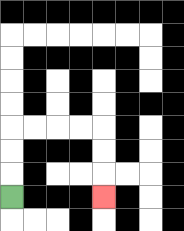{'start': '[0, 8]', 'end': '[4, 8]', 'path_directions': 'U,U,U,R,R,R,R,D,D,D', 'path_coordinates': '[[0, 8], [0, 7], [0, 6], [0, 5], [1, 5], [2, 5], [3, 5], [4, 5], [4, 6], [4, 7], [4, 8]]'}